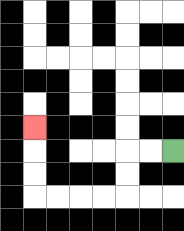{'start': '[7, 6]', 'end': '[1, 5]', 'path_directions': 'L,L,D,D,L,L,L,L,U,U,U', 'path_coordinates': '[[7, 6], [6, 6], [5, 6], [5, 7], [5, 8], [4, 8], [3, 8], [2, 8], [1, 8], [1, 7], [1, 6], [1, 5]]'}